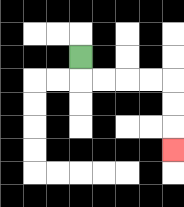{'start': '[3, 2]', 'end': '[7, 6]', 'path_directions': 'D,R,R,R,R,D,D,D', 'path_coordinates': '[[3, 2], [3, 3], [4, 3], [5, 3], [6, 3], [7, 3], [7, 4], [7, 5], [7, 6]]'}